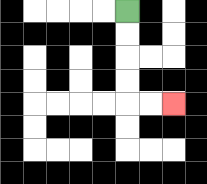{'start': '[5, 0]', 'end': '[7, 4]', 'path_directions': 'D,D,D,D,R,R', 'path_coordinates': '[[5, 0], [5, 1], [5, 2], [5, 3], [5, 4], [6, 4], [7, 4]]'}